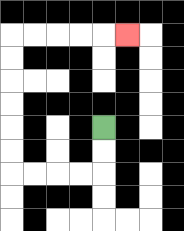{'start': '[4, 5]', 'end': '[5, 1]', 'path_directions': 'D,D,L,L,L,L,U,U,U,U,U,U,R,R,R,R,R', 'path_coordinates': '[[4, 5], [4, 6], [4, 7], [3, 7], [2, 7], [1, 7], [0, 7], [0, 6], [0, 5], [0, 4], [0, 3], [0, 2], [0, 1], [1, 1], [2, 1], [3, 1], [4, 1], [5, 1]]'}